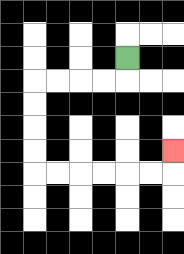{'start': '[5, 2]', 'end': '[7, 6]', 'path_directions': 'D,L,L,L,L,D,D,D,D,R,R,R,R,R,R,U', 'path_coordinates': '[[5, 2], [5, 3], [4, 3], [3, 3], [2, 3], [1, 3], [1, 4], [1, 5], [1, 6], [1, 7], [2, 7], [3, 7], [4, 7], [5, 7], [6, 7], [7, 7], [7, 6]]'}